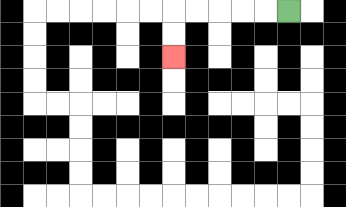{'start': '[12, 0]', 'end': '[7, 2]', 'path_directions': 'L,L,L,L,L,D,D', 'path_coordinates': '[[12, 0], [11, 0], [10, 0], [9, 0], [8, 0], [7, 0], [7, 1], [7, 2]]'}